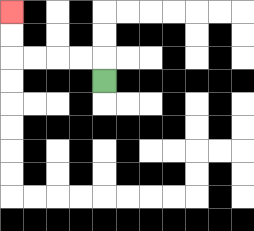{'start': '[4, 3]', 'end': '[0, 0]', 'path_directions': 'U,L,L,L,L,U,U', 'path_coordinates': '[[4, 3], [4, 2], [3, 2], [2, 2], [1, 2], [0, 2], [0, 1], [0, 0]]'}